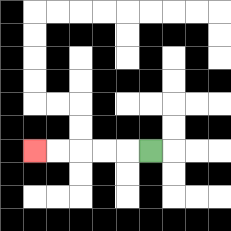{'start': '[6, 6]', 'end': '[1, 6]', 'path_directions': 'L,L,L,L,L', 'path_coordinates': '[[6, 6], [5, 6], [4, 6], [3, 6], [2, 6], [1, 6]]'}